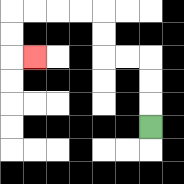{'start': '[6, 5]', 'end': '[1, 2]', 'path_directions': 'U,U,U,L,L,U,U,L,L,L,L,D,D,R', 'path_coordinates': '[[6, 5], [6, 4], [6, 3], [6, 2], [5, 2], [4, 2], [4, 1], [4, 0], [3, 0], [2, 0], [1, 0], [0, 0], [0, 1], [0, 2], [1, 2]]'}